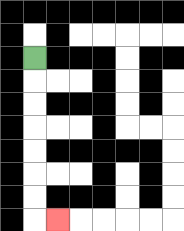{'start': '[1, 2]', 'end': '[2, 9]', 'path_directions': 'D,D,D,D,D,D,D,R', 'path_coordinates': '[[1, 2], [1, 3], [1, 4], [1, 5], [1, 6], [1, 7], [1, 8], [1, 9], [2, 9]]'}